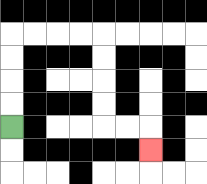{'start': '[0, 5]', 'end': '[6, 6]', 'path_directions': 'U,U,U,U,R,R,R,R,D,D,D,D,R,R,D', 'path_coordinates': '[[0, 5], [0, 4], [0, 3], [0, 2], [0, 1], [1, 1], [2, 1], [3, 1], [4, 1], [4, 2], [4, 3], [4, 4], [4, 5], [5, 5], [6, 5], [6, 6]]'}